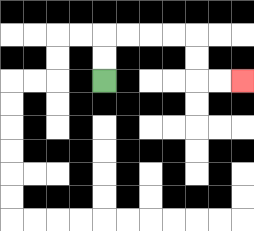{'start': '[4, 3]', 'end': '[10, 3]', 'path_directions': 'U,U,R,R,R,R,D,D,R,R', 'path_coordinates': '[[4, 3], [4, 2], [4, 1], [5, 1], [6, 1], [7, 1], [8, 1], [8, 2], [8, 3], [9, 3], [10, 3]]'}